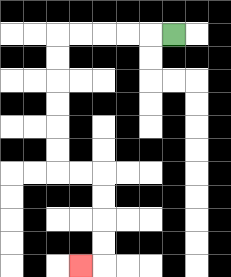{'start': '[7, 1]', 'end': '[3, 11]', 'path_directions': 'L,L,L,L,L,D,D,D,D,D,D,R,R,D,D,D,D,L', 'path_coordinates': '[[7, 1], [6, 1], [5, 1], [4, 1], [3, 1], [2, 1], [2, 2], [2, 3], [2, 4], [2, 5], [2, 6], [2, 7], [3, 7], [4, 7], [4, 8], [4, 9], [4, 10], [4, 11], [3, 11]]'}